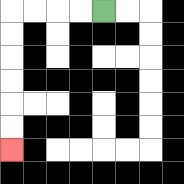{'start': '[4, 0]', 'end': '[0, 6]', 'path_directions': 'L,L,L,L,D,D,D,D,D,D', 'path_coordinates': '[[4, 0], [3, 0], [2, 0], [1, 0], [0, 0], [0, 1], [0, 2], [0, 3], [0, 4], [0, 5], [0, 6]]'}